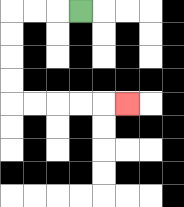{'start': '[3, 0]', 'end': '[5, 4]', 'path_directions': 'L,L,L,D,D,D,D,R,R,R,R,R', 'path_coordinates': '[[3, 0], [2, 0], [1, 0], [0, 0], [0, 1], [0, 2], [0, 3], [0, 4], [1, 4], [2, 4], [3, 4], [4, 4], [5, 4]]'}